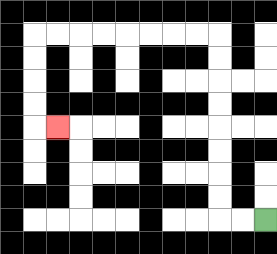{'start': '[11, 9]', 'end': '[2, 5]', 'path_directions': 'L,L,U,U,U,U,U,U,U,U,L,L,L,L,L,L,L,L,D,D,D,D,R', 'path_coordinates': '[[11, 9], [10, 9], [9, 9], [9, 8], [9, 7], [9, 6], [9, 5], [9, 4], [9, 3], [9, 2], [9, 1], [8, 1], [7, 1], [6, 1], [5, 1], [4, 1], [3, 1], [2, 1], [1, 1], [1, 2], [1, 3], [1, 4], [1, 5], [2, 5]]'}